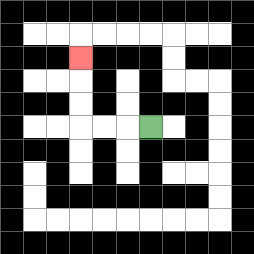{'start': '[6, 5]', 'end': '[3, 2]', 'path_directions': 'L,L,L,U,U,U', 'path_coordinates': '[[6, 5], [5, 5], [4, 5], [3, 5], [3, 4], [3, 3], [3, 2]]'}